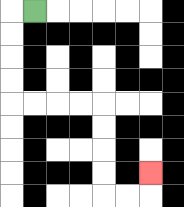{'start': '[1, 0]', 'end': '[6, 7]', 'path_directions': 'L,D,D,D,D,R,R,R,R,D,D,D,D,R,R,U', 'path_coordinates': '[[1, 0], [0, 0], [0, 1], [0, 2], [0, 3], [0, 4], [1, 4], [2, 4], [3, 4], [4, 4], [4, 5], [4, 6], [4, 7], [4, 8], [5, 8], [6, 8], [6, 7]]'}